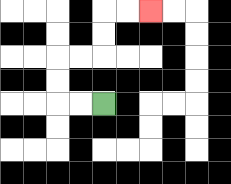{'start': '[4, 4]', 'end': '[6, 0]', 'path_directions': 'L,L,U,U,R,R,U,U,R,R', 'path_coordinates': '[[4, 4], [3, 4], [2, 4], [2, 3], [2, 2], [3, 2], [4, 2], [4, 1], [4, 0], [5, 0], [6, 0]]'}